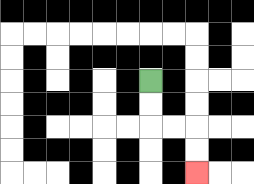{'start': '[6, 3]', 'end': '[8, 7]', 'path_directions': 'D,D,R,R,D,D', 'path_coordinates': '[[6, 3], [6, 4], [6, 5], [7, 5], [8, 5], [8, 6], [8, 7]]'}